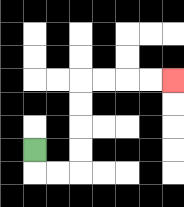{'start': '[1, 6]', 'end': '[7, 3]', 'path_directions': 'D,R,R,U,U,U,U,R,R,R,R', 'path_coordinates': '[[1, 6], [1, 7], [2, 7], [3, 7], [3, 6], [3, 5], [3, 4], [3, 3], [4, 3], [5, 3], [6, 3], [7, 3]]'}